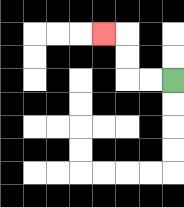{'start': '[7, 3]', 'end': '[4, 1]', 'path_directions': 'L,L,U,U,L', 'path_coordinates': '[[7, 3], [6, 3], [5, 3], [5, 2], [5, 1], [4, 1]]'}